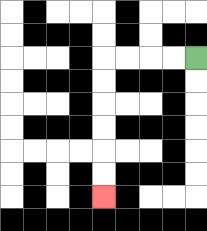{'start': '[8, 2]', 'end': '[4, 8]', 'path_directions': 'L,L,L,L,D,D,D,D,D,D', 'path_coordinates': '[[8, 2], [7, 2], [6, 2], [5, 2], [4, 2], [4, 3], [4, 4], [4, 5], [4, 6], [4, 7], [4, 8]]'}